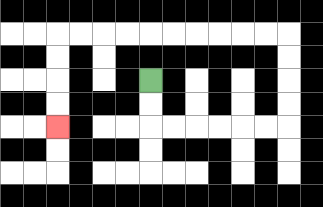{'start': '[6, 3]', 'end': '[2, 5]', 'path_directions': 'D,D,R,R,R,R,R,R,U,U,U,U,L,L,L,L,L,L,L,L,L,L,D,D,D,D', 'path_coordinates': '[[6, 3], [6, 4], [6, 5], [7, 5], [8, 5], [9, 5], [10, 5], [11, 5], [12, 5], [12, 4], [12, 3], [12, 2], [12, 1], [11, 1], [10, 1], [9, 1], [8, 1], [7, 1], [6, 1], [5, 1], [4, 1], [3, 1], [2, 1], [2, 2], [2, 3], [2, 4], [2, 5]]'}